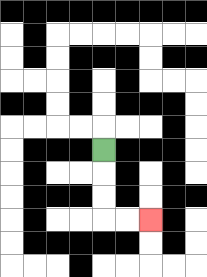{'start': '[4, 6]', 'end': '[6, 9]', 'path_directions': 'D,D,D,R,R', 'path_coordinates': '[[4, 6], [4, 7], [4, 8], [4, 9], [5, 9], [6, 9]]'}